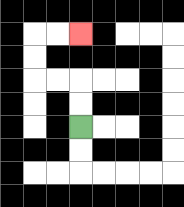{'start': '[3, 5]', 'end': '[3, 1]', 'path_directions': 'U,U,L,L,U,U,R,R', 'path_coordinates': '[[3, 5], [3, 4], [3, 3], [2, 3], [1, 3], [1, 2], [1, 1], [2, 1], [3, 1]]'}